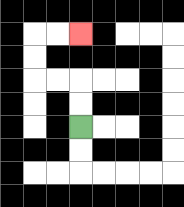{'start': '[3, 5]', 'end': '[3, 1]', 'path_directions': 'U,U,L,L,U,U,R,R', 'path_coordinates': '[[3, 5], [3, 4], [3, 3], [2, 3], [1, 3], [1, 2], [1, 1], [2, 1], [3, 1]]'}